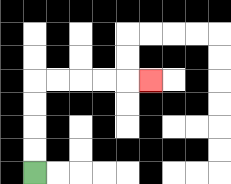{'start': '[1, 7]', 'end': '[6, 3]', 'path_directions': 'U,U,U,U,R,R,R,R,R', 'path_coordinates': '[[1, 7], [1, 6], [1, 5], [1, 4], [1, 3], [2, 3], [3, 3], [4, 3], [5, 3], [6, 3]]'}